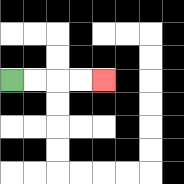{'start': '[0, 3]', 'end': '[4, 3]', 'path_directions': 'R,R,R,R', 'path_coordinates': '[[0, 3], [1, 3], [2, 3], [3, 3], [4, 3]]'}